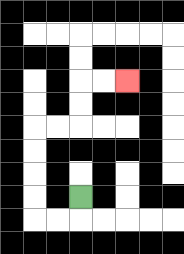{'start': '[3, 8]', 'end': '[5, 3]', 'path_directions': 'D,L,L,U,U,U,U,R,R,U,U,R,R', 'path_coordinates': '[[3, 8], [3, 9], [2, 9], [1, 9], [1, 8], [1, 7], [1, 6], [1, 5], [2, 5], [3, 5], [3, 4], [3, 3], [4, 3], [5, 3]]'}